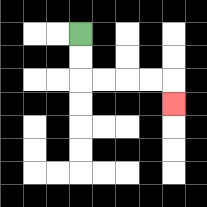{'start': '[3, 1]', 'end': '[7, 4]', 'path_directions': 'D,D,R,R,R,R,D', 'path_coordinates': '[[3, 1], [3, 2], [3, 3], [4, 3], [5, 3], [6, 3], [7, 3], [7, 4]]'}